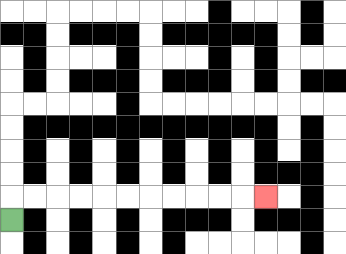{'start': '[0, 9]', 'end': '[11, 8]', 'path_directions': 'U,R,R,R,R,R,R,R,R,R,R,R', 'path_coordinates': '[[0, 9], [0, 8], [1, 8], [2, 8], [3, 8], [4, 8], [5, 8], [6, 8], [7, 8], [8, 8], [9, 8], [10, 8], [11, 8]]'}